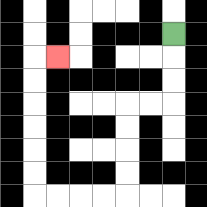{'start': '[7, 1]', 'end': '[2, 2]', 'path_directions': 'D,D,D,L,L,D,D,D,D,L,L,L,L,U,U,U,U,U,U,R', 'path_coordinates': '[[7, 1], [7, 2], [7, 3], [7, 4], [6, 4], [5, 4], [5, 5], [5, 6], [5, 7], [5, 8], [4, 8], [3, 8], [2, 8], [1, 8], [1, 7], [1, 6], [1, 5], [1, 4], [1, 3], [1, 2], [2, 2]]'}